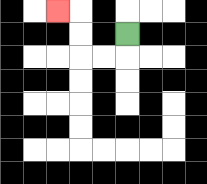{'start': '[5, 1]', 'end': '[2, 0]', 'path_directions': 'D,L,L,U,U,L', 'path_coordinates': '[[5, 1], [5, 2], [4, 2], [3, 2], [3, 1], [3, 0], [2, 0]]'}